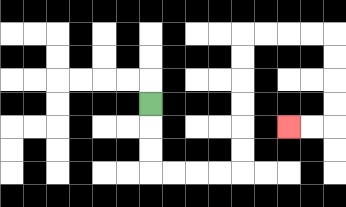{'start': '[6, 4]', 'end': '[12, 5]', 'path_directions': 'D,D,D,R,R,R,R,U,U,U,U,U,U,R,R,R,R,D,D,D,D,L,L', 'path_coordinates': '[[6, 4], [6, 5], [6, 6], [6, 7], [7, 7], [8, 7], [9, 7], [10, 7], [10, 6], [10, 5], [10, 4], [10, 3], [10, 2], [10, 1], [11, 1], [12, 1], [13, 1], [14, 1], [14, 2], [14, 3], [14, 4], [14, 5], [13, 5], [12, 5]]'}